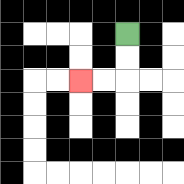{'start': '[5, 1]', 'end': '[3, 3]', 'path_directions': 'D,D,L,L', 'path_coordinates': '[[5, 1], [5, 2], [5, 3], [4, 3], [3, 3]]'}